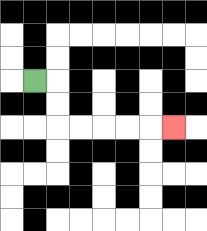{'start': '[1, 3]', 'end': '[7, 5]', 'path_directions': 'R,D,D,R,R,R,R,R', 'path_coordinates': '[[1, 3], [2, 3], [2, 4], [2, 5], [3, 5], [4, 5], [5, 5], [6, 5], [7, 5]]'}